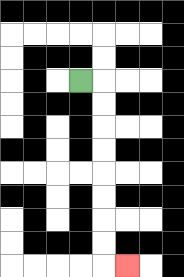{'start': '[3, 3]', 'end': '[5, 11]', 'path_directions': 'R,D,D,D,D,D,D,D,D,R', 'path_coordinates': '[[3, 3], [4, 3], [4, 4], [4, 5], [4, 6], [4, 7], [4, 8], [4, 9], [4, 10], [4, 11], [5, 11]]'}